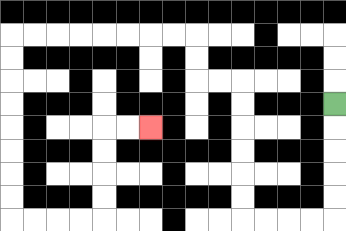{'start': '[14, 4]', 'end': '[6, 5]', 'path_directions': 'D,D,D,D,D,L,L,L,L,U,U,U,U,U,U,L,L,U,U,L,L,L,L,L,L,L,L,D,D,D,D,D,D,D,D,R,R,R,R,U,U,U,U,R,R', 'path_coordinates': '[[14, 4], [14, 5], [14, 6], [14, 7], [14, 8], [14, 9], [13, 9], [12, 9], [11, 9], [10, 9], [10, 8], [10, 7], [10, 6], [10, 5], [10, 4], [10, 3], [9, 3], [8, 3], [8, 2], [8, 1], [7, 1], [6, 1], [5, 1], [4, 1], [3, 1], [2, 1], [1, 1], [0, 1], [0, 2], [0, 3], [0, 4], [0, 5], [0, 6], [0, 7], [0, 8], [0, 9], [1, 9], [2, 9], [3, 9], [4, 9], [4, 8], [4, 7], [4, 6], [4, 5], [5, 5], [6, 5]]'}